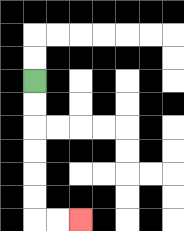{'start': '[1, 3]', 'end': '[3, 9]', 'path_directions': 'D,D,D,D,D,D,R,R', 'path_coordinates': '[[1, 3], [1, 4], [1, 5], [1, 6], [1, 7], [1, 8], [1, 9], [2, 9], [3, 9]]'}